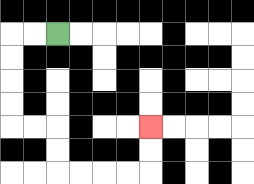{'start': '[2, 1]', 'end': '[6, 5]', 'path_directions': 'L,L,D,D,D,D,R,R,D,D,R,R,R,R,U,U', 'path_coordinates': '[[2, 1], [1, 1], [0, 1], [0, 2], [0, 3], [0, 4], [0, 5], [1, 5], [2, 5], [2, 6], [2, 7], [3, 7], [4, 7], [5, 7], [6, 7], [6, 6], [6, 5]]'}